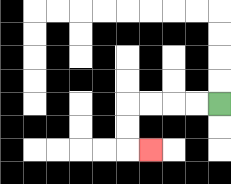{'start': '[9, 4]', 'end': '[6, 6]', 'path_directions': 'L,L,L,L,D,D,R', 'path_coordinates': '[[9, 4], [8, 4], [7, 4], [6, 4], [5, 4], [5, 5], [5, 6], [6, 6]]'}